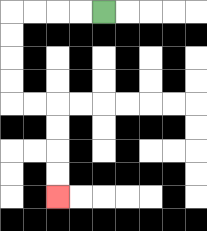{'start': '[4, 0]', 'end': '[2, 8]', 'path_directions': 'L,L,L,L,D,D,D,D,R,R,D,D,D,D', 'path_coordinates': '[[4, 0], [3, 0], [2, 0], [1, 0], [0, 0], [0, 1], [0, 2], [0, 3], [0, 4], [1, 4], [2, 4], [2, 5], [2, 6], [2, 7], [2, 8]]'}